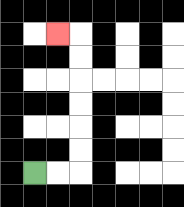{'start': '[1, 7]', 'end': '[2, 1]', 'path_directions': 'R,R,U,U,U,U,U,U,L', 'path_coordinates': '[[1, 7], [2, 7], [3, 7], [3, 6], [3, 5], [3, 4], [3, 3], [3, 2], [3, 1], [2, 1]]'}